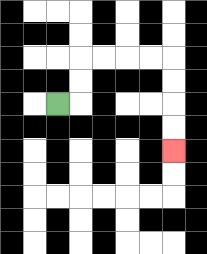{'start': '[2, 4]', 'end': '[7, 6]', 'path_directions': 'R,U,U,R,R,R,R,D,D,D,D', 'path_coordinates': '[[2, 4], [3, 4], [3, 3], [3, 2], [4, 2], [5, 2], [6, 2], [7, 2], [7, 3], [7, 4], [7, 5], [7, 6]]'}